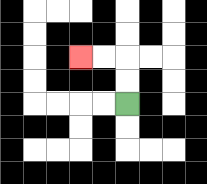{'start': '[5, 4]', 'end': '[3, 2]', 'path_directions': 'U,U,L,L', 'path_coordinates': '[[5, 4], [5, 3], [5, 2], [4, 2], [3, 2]]'}